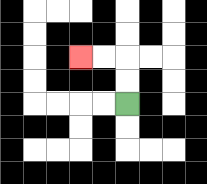{'start': '[5, 4]', 'end': '[3, 2]', 'path_directions': 'U,U,L,L', 'path_coordinates': '[[5, 4], [5, 3], [5, 2], [4, 2], [3, 2]]'}